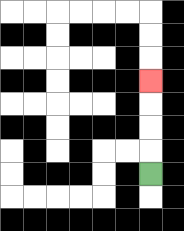{'start': '[6, 7]', 'end': '[6, 3]', 'path_directions': 'U,U,U,U', 'path_coordinates': '[[6, 7], [6, 6], [6, 5], [6, 4], [6, 3]]'}